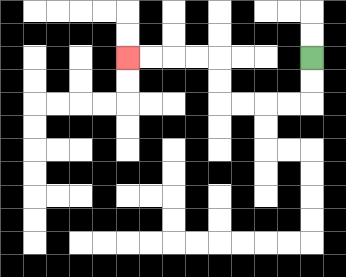{'start': '[13, 2]', 'end': '[5, 2]', 'path_directions': 'D,D,L,L,L,L,U,U,L,L,L,L', 'path_coordinates': '[[13, 2], [13, 3], [13, 4], [12, 4], [11, 4], [10, 4], [9, 4], [9, 3], [9, 2], [8, 2], [7, 2], [6, 2], [5, 2]]'}